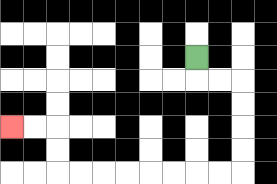{'start': '[8, 2]', 'end': '[0, 5]', 'path_directions': 'D,R,R,D,D,D,D,L,L,L,L,L,L,L,L,U,U,L,L', 'path_coordinates': '[[8, 2], [8, 3], [9, 3], [10, 3], [10, 4], [10, 5], [10, 6], [10, 7], [9, 7], [8, 7], [7, 7], [6, 7], [5, 7], [4, 7], [3, 7], [2, 7], [2, 6], [2, 5], [1, 5], [0, 5]]'}